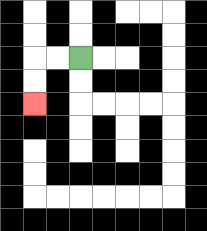{'start': '[3, 2]', 'end': '[1, 4]', 'path_directions': 'L,L,D,D', 'path_coordinates': '[[3, 2], [2, 2], [1, 2], [1, 3], [1, 4]]'}